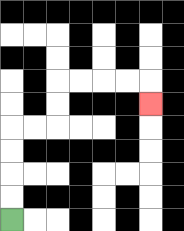{'start': '[0, 9]', 'end': '[6, 4]', 'path_directions': 'U,U,U,U,R,R,U,U,R,R,R,R,D', 'path_coordinates': '[[0, 9], [0, 8], [0, 7], [0, 6], [0, 5], [1, 5], [2, 5], [2, 4], [2, 3], [3, 3], [4, 3], [5, 3], [6, 3], [6, 4]]'}